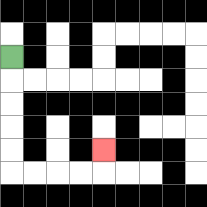{'start': '[0, 2]', 'end': '[4, 6]', 'path_directions': 'D,D,D,D,D,R,R,R,R,U', 'path_coordinates': '[[0, 2], [0, 3], [0, 4], [0, 5], [0, 6], [0, 7], [1, 7], [2, 7], [3, 7], [4, 7], [4, 6]]'}